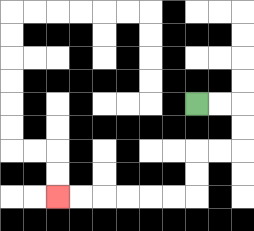{'start': '[8, 4]', 'end': '[2, 8]', 'path_directions': 'R,R,D,D,L,L,D,D,L,L,L,L,L,L', 'path_coordinates': '[[8, 4], [9, 4], [10, 4], [10, 5], [10, 6], [9, 6], [8, 6], [8, 7], [8, 8], [7, 8], [6, 8], [5, 8], [4, 8], [3, 8], [2, 8]]'}